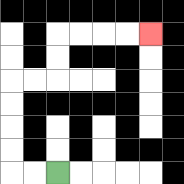{'start': '[2, 7]', 'end': '[6, 1]', 'path_directions': 'L,L,U,U,U,U,R,R,U,U,R,R,R,R', 'path_coordinates': '[[2, 7], [1, 7], [0, 7], [0, 6], [0, 5], [0, 4], [0, 3], [1, 3], [2, 3], [2, 2], [2, 1], [3, 1], [4, 1], [5, 1], [6, 1]]'}